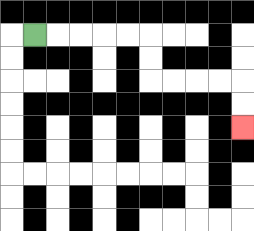{'start': '[1, 1]', 'end': '[10, 5]', 'path_directions': 'R,R,R,R,R,D,D,R,R,R,R,D,D', 'path_coordinates': '[[1, 1], [2, 1], [3, 1], [4, 1], [5, 1], [6, 1], [6, 2], [6, 3], [7, 3], [8, 3], [9, 3], [10, 3], [10, 4], [10, 5]]'}